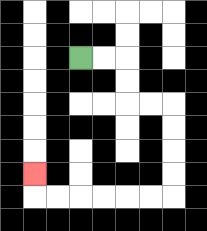{'start': '[3, 2]', 'end': '[1, 7]', 'path_directions': 'R,R,D,D,R,R,D,D,D,D,L,L,L,L,L,L,U', 'path_coordinates': '[[3, 2], [4, 2], [5, 2], [5, 3], [5, 4], [6, 4], [7, 4], [7, 5], [7, 6], [7, 7], [7, 8], [6, 8], [5, 8], [4, 8], [3, 8], [2, 8], [1, 8], [1, 7]]'}